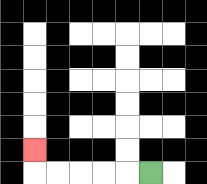{'start': '[6, 7]', 'end': '[1, 6]', 'path_directions': 'L,L,L,L,L,U', 'path_coordinates': '[[6, 7], [5, 7], [4, 7], [3, 7], [2, 7], [1, 7], [1, 6]]'}